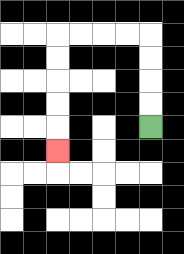{'start': '[6, 5]', 'end': '[2, 6]', 'path_directions': 'U,U,U,U,L,L,L,L,D,D,D,D,D', 'path_coordinates': '[[6, 5], [6, 4], [6, 3], [6, 2], [6, 1], [5, 1], [4, 1], [3, 1], [2, 1], [2, 2], [2, 3], [2, 4], [2, 5], [2, 6]]'}